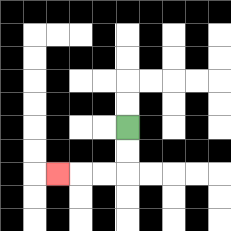{'start': '[5, 5]', 'end': '[2, 7]', 'path_directions': 'D,D,L,L,L', 'path_coordinates': '[[5, 5], [5, 6], [5, 7], [4, 7], [3, 7], [2, 7]]'}